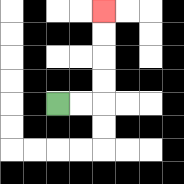{'start': '[2, 4]', 'end': '[4, 0]', 'path_directions': 'R,R,U,U,U,U', 'path_coordinates': '[[2, 4], [3, 4], [4, 4], [4, 3], [4, 2], [4, 1], [4, 0]]'}